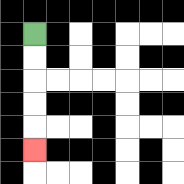{'start': '[1, 1]', 'end': '[1, 6]', 'path_directions': 'D,D,D,D,D', 'path_coordinates': '[[1, 1], [1, 2], [1, 3], [1, 4], [1, 5], [1, 6]]'}